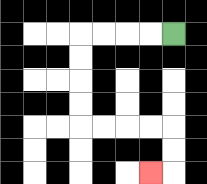{'start': '[7, 1]', 'end': '[6, 7]', 'path_directions': 'L,L,L,L,D,D,D,D,R,R,R,R,D,D,L', 'path_coordinates': '[[7, 1], [6, 1], [5, 1], [4, 1], [3, 1], [3, 2], [3, 3], [3, 4], [3, 5], [4, 5], [5, 5], [6, 5], [7, 5], [7, 6], [7, 7], [6, 7]]'}